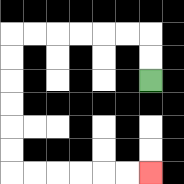{'start': '[6, 3]', 'end': '[6, 7]', 'path_directions': 'U,U,L,L,L,L,L,L,D,D,D,D,D,D,R,R,R,R,R,R', 'path_coordinates': '[[6, 3], [6, 2], [6, 1], [5, 1], [4, 1], [3, 1], [2, 1], [1, 1], [0, 1], [0, 2], [0, 3], [0, 4], [0, 5], [0, 6], [0, 7], [1, 7], [2, 7], [3, 7], [4, 7], [5, 7], [6, 7]]'}